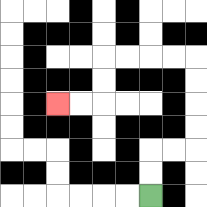{'start': '[6, 8]', 'end': '[2, 4]', 'path_directions': 'U,U,R,R,U,U,U,U,L,L,L,L,D,D,L,L', 'path_coordinates': '[[6, 8], [6, 7], [6, 6], [7, 6], [8, 6], [8, 5], [8, 4], [8, 3], [8, 2], [7, 2], [6, 2], [5, 2], [4, 2], [4, 3], [4, 4], [3, 4], [2, 4]]'}